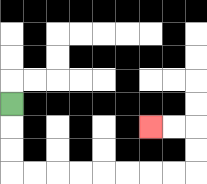{'start': '[0, 4]', 'end': '[6, 5]', 'path_directions': 'D,D,D,R,R,R,R,R,R,R,R,U,U,L,L', 'path_coordinates': '[[0, 4], [0, 5], [0, 6], [0, 7], [1, 7], [2, 7], [3, 7], [4, 7], [5, 7], [6, 7], [7, 7], [8, 7], [8, 6], [8, 5], [7, 5], [6, 5]]'}